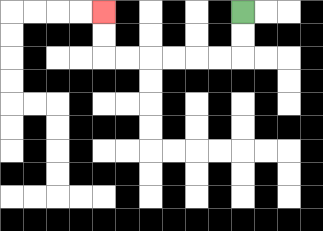{'start': '[10, 0]', 'end': '[4, 0]', 'path_directions': 'D,D,L,L,L,L,L,L,U,U', 'path_coordinates': '[[10, 0], [10, 1], [10, 2], [9, 2], [8, 2], [7, 2], [6, 2], [5, 2], [4, 2], [4, 1], [4, 0]]'}